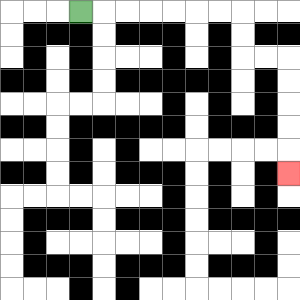{'start': '[3, 0]', 'end': '[12, 7]', 'path_directions': 'R,R,R,R,R,R,R,D,D,R,R,D,D,D,D,D', 'path_coordinates': '[[3, 0], [4, 0], [5, 0], [6, 0], [7, 0], [8, 0], [9, 0], [10, 0], [10, 1], [10, 2], [11, 2], [12, 2], [12, 3], [12, 4], [12, 5], [12, 6], [12, 7]]'}